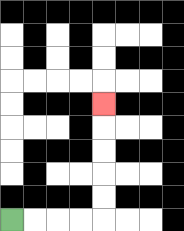{'start': '[0, 9]', 'end': '[4, 4]', 'path_directions': 'R,R,R,R,U,U,U,U,U', 'path_coordinates': '[[0, 9], [1, 9], [2, 9], [3, 9], [4, 9], [4, 8], [4, 7], [4, 6], [4, 5], [4, 4]]'}